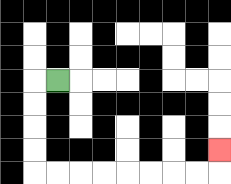{'start': '[2, 3]', 'end': '[9, 6]', 'path_directions': 'L,D,D,D,D,R,R,R,R,R,R,R,R,U', 'path_coordinates': '[[2, 3], [1, 3], [1, 4], [1, 5], [1, 6], [1, 7], [2, 7], [3, 7], [4, 7], [5, 7], [6, 7], [7, 7], [8, 7], [9, 7], [9, 6]]'}